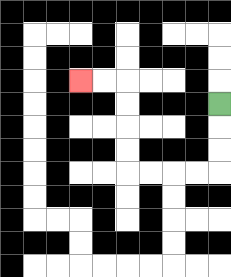{'start': '[9, 4]', 'end': '[3, 3]', 'path_directions': 'D,D,D,L,L,L,L,U,U,U,U,L,L', 'path_coordinates': '[[9, 4], [9, 5], [9, 6], [9, 7], [8, 7], [7, 7], [6, 7], [5, 7], [5, 6], [5, 5], [5, 4], [5, 3], [4, 3], [3, 3]]'}